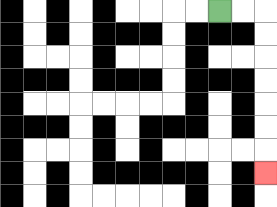{'start': '[9, 0]', 'end': '[11, 7]', 'path_directions': 'R,R,D,D,D,D,D,D,D', 'path_coordinates': '[[9, 0], [10, 0], [11, 0], [11, 1], [11, 2], [11, 3], [11, 4], [11, 5], [11, 6], [11, 7]]'}